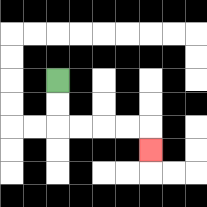{'start': '[2, 3]', 'end': '[6, 6]', 'path_directions': 'D,D,R,R,R,R,D', 'path_coordinates': '[[2, 3], [2, 4], [2, 5], [3, 5], [4, 5], [5, 5], [6, 5], [6, 6]]'}